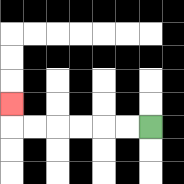{'start': '[6, 5]', 'end': '[0, 4]', 'path_directions': 'L,L,L,L,L,L,U', 'path_coordinates': '[[6, 5], [5, 5], [4, 5], [3, 5], [2, 5], [1, 5], [0, 5], [0, 4]]'}